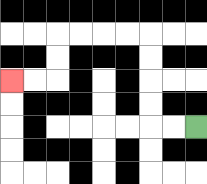{'start': '[8, 5]', 'end': '[0, 3]', 'path_directions': 'L,L,U,U,U,U,L,L,L,L,D,D,L,L', 'path_coordinates': '[[8, 5], [7, 5], [6, 5], [6, 4], [6, 3], [6, 2], [6, 1], [5, 1], [4, 1], [3, 1], [2, 1], [2, 2], [2, 3], [1, 3], [0, 3]]'}